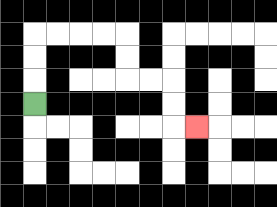{'start': '[1, 4]', 'end': '[8, 5]', 'path_directions': 'U,U,U,R,R,R,R,D,D,R,R,D,D,R', 'path_coordinates': '[[1, 4], [1, 3], [1, 2], [1, 1], [2, 1], [3, 1], [4, 1], [5, 1], [5, 2], [5, 3], [6, 3], [7, 3], [7, 4], [7, 5], [8, 5]]'}